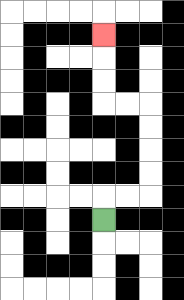{'start': '[4, 9]', 'end': '[4, 1]', 'path_directions': 'U,R,R,U,U,U,U,L,L,U,U,U', 'path_coordinates': '[[4, 9], [4, 8], [5, 8], [6, 8], [6, 7], [6, 6], [6, 5], [6, 4], [5, 4], [4, 4], [4, 3], [4, 2], [4, 1]]'}